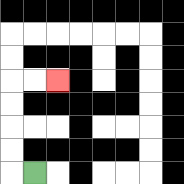{'start': '[1, 7]', 'end': '[2, 3]', 'path_directions': 'L,U,U,U,U,R,R', 'path_coordinates': '[[1, 7], [0, 7], [0, 6], [0, 5], [0, 4], [0, 3], [1, 3], [2, 3]]'}